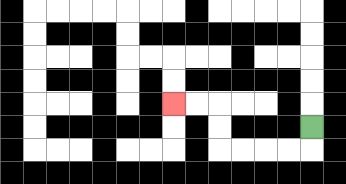{'start': '[13, 5]', 'end': '[7, 4]', 'path_directions': 'D,L,L,L,L,U,U,L,L', 'path_coordinates': '[[13, 5], [13, 6], [12, 6], [11, 6], [10, 6], [9, 6], [9, 5], [9, 4], [8, 4], [7, 4]]'}